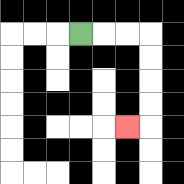{'start': '[3, 1]', 'end': '[5, 5]', 'path_directions': 'R,R,R,D,D,D,D,L', 'path_coordinates': '[[3, 1], [4, 1], [5, 1], [6, 1], [6, 2], [6, 3], [6, 4], [6, 5], [5, 5]]'}